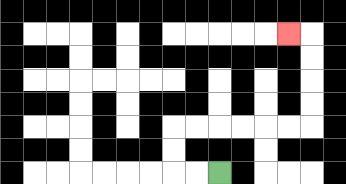{'start': '[9, 7]', 'end': '[12, 1]', 'path_directions': 'L,L,U,U,R,R,R,R,R,R,U,U,U,U,L', 'path_coordinates': '[[9, 7], [8, 7], [7, 7], [7, 6], [7, 5], [8, 5], [9, 5], [10, 5], [11, 5], [12, 5], [13, 5], [13, 4], [13, 3], [13, 2], [13, 1], [12, 1]]'}